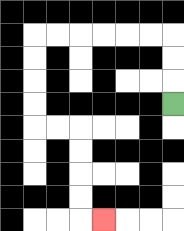{'start': '[7, 4]', 'end': '[4, 9]', 'path_directions': 'U,U,U,L,L,L,L,L,L,D,D,D,D,R,R,D,D,D,D,R', 'path_coordinates': '[[7, 4], [7, 3], [7, 2], [7, 1], [6, 1], [5, 1], [4, 1], [3, 1], [2, 1], [1, 1], [1, 2], [1, 3], [1, 4], [1, 5], [2, 5], [3, 5], [3, 6], [3, 7], [3, 8], [3, 9], [4, 9]]'}